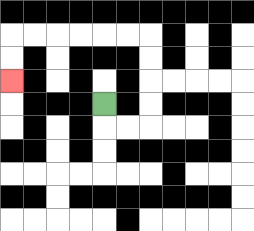{'start': '[4, 4]', 'end': '[0, 3]', 'path_directions': 'D,R,R,U,U,U,U,L,L,L,L,L,L,D,D', 'path_coordinates': '[[4, 4], [4, 5], [5, 5], [6, 5], [6, 4], [6, 3], [6, 2], [6, 1], [5, 1], [4, 1], [3, 1], [2, 1], [1, 1], [0, 1], [0, 2], [0, 3]]'}